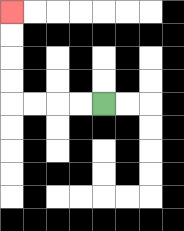{'start': '[4, 4]', 'end': '[0, 0]', 'path_directions': 'L,L,L,L,U,U,U,U', 'path_coordinates': '[[4, 4], [3, 4], [2, 4], [1, 4], [0, 4], [0, 3], [0, 2], [0, 1], [0, 0]]'}